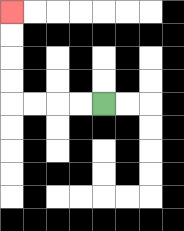{'start': '[4, 4]', 'end': '[0, 0]', 'path_directions': 'L,L,L,L,U,U,U,U', 'path_coordinates': '[[4, 4], [3, 4], [2, 4], [1, 4], [0, 4], [0, 3], [0, 2], [0, 1], [0, 0]]'}